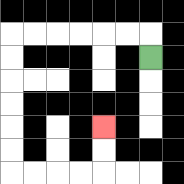{'start': '[6, 2]', 'end': '[4, 5]', 'path_directions': 'U,L,L,L,L,L,L,D,D,D,D,D,D,R,R,R,R,U,U', 'path_coordinates': '[[6, 2], [6, 1], [5, 1], [4, 1], [3, 1], [2, 1], [1, 1], [0, 1], [0, 2], [0, 3], [0, 4], [0, 5], [0, 6], [0, 7], [1, 7], [2, 7], [3, 7], [4, 7], [4, 6], [4, 5]]'}